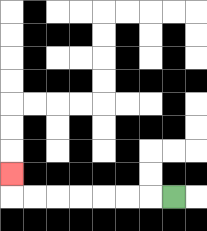{'start': '[7, 8]', 'end': '[0, 7]', 'path_directions': 'L,L,L,L,L,L,L,U', 'path_coordinates': '[[7, 8], [6, 8], [5, 8], [4, 8], [3, 8], [2, 8], [1, 8], [0, 8], [0, 7]]'}